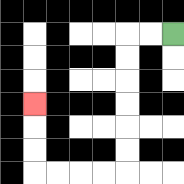{'start': '[7, 1]', 'end': '[1, 4]', 'path_directions': 'L,L,D,D,D,D,D,D,L,L,L,L,U,U,U', 'path_coordinates': '[[7, 1], [6, 1], [5, 1], [5, 2], [5, 3], [5, 4], [5, 5], [5, 6], [5, 7], [4, 7], [3, 7], [2, 7], [1, 7], [1, 6], [1, 5], [1, 4]]'}